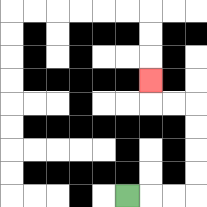{'start': '[5, 8]', 'end': '[6, 3]', 'path_directions': 'R,R,R,U,U,U,U,L,L,U', 'path_coordinates': '[[5, 8], [6, 8], [7, 8], [8, 8], [8, 7], [8, 6], [8, 5], [8, 4], [7, 4], [6, 4], [6, 3]]'}